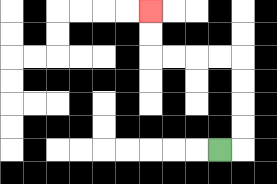{'start': '[9, 6]', 'end': '[6, 0]', 'path_directions': 'R,U,U,U,U,L,L,L,L,U,U', 'path_coordinates': '[[9, 6], [10, 6], [10, 5], [10, 4], [10, 3], [10, 2], [9, 2], [8, 2], [7, 2], [6, 2], [6, 1], [6, 0]]'}